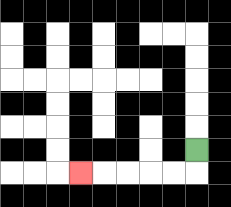{'start': '[8, 6]', 'end': '[3, 7]', 'path_directions': 'D,L,L,L,L,L', 'path_coordinates': '[[8, 6], [8, 7], [7, 7], [6, 7], [5, 7], [4, 7], [3, 7]]'}